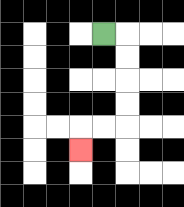{'start': '[4, 1]', 'end': '[3, 6]', 'path_directions': 'R,D,D,D,D,L,L,D', 'path_coordinates': '[[4, 1], [5, 1], [5, 2], [5, 3], [5, 4], [5, 5], [4, 5], [3, 5], [3, 6]]'}